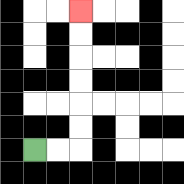{'start': '[1, 6]', 'end': '[3, 0]', 'path_directions': 'R,R,U,U,U,U,U,U', 'path_coordinates': '[[1, 6], [2, 6], [3, 6], [3, 5], [3, 4], [3, 3], [3, 2], [3, 1], [3, 0]]'}